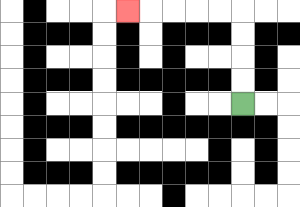{'start': '[10, 4]', 'end': '[5, 0]', 'path_directions': 'U,U,U,U,L,L,L,L,L', 'path_coordinates': '[[10, 4], [10, 3], [10, 2], [10, 1], [10, 0], [9, 0], [8, 0], [7, 0], [6, 0], [5, 0]]'}